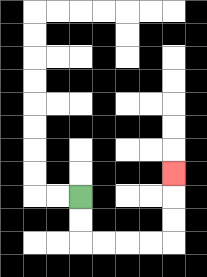{'start': '[3, 8]', 'end': '[7, 7]', 'path_directions': 'D,D,R,R,R,R,U,U,U', 'path_coordinates': '[[3, 8], [3, 9], [3, 10], [4, 10], [5, 10], [6, 10], [7, 10], [7, 9], [7, 8], [7, 7]]'}